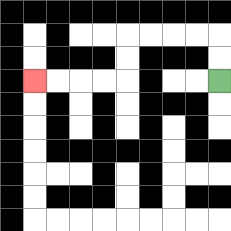{'start': '[9, 3]', 'end': '[1, 3]', 'path_directions': 'U,U,L,L,L,L,D,D,L,L,L,L', 'path_coordinates': '[[9, 3], [9, 2], [9, 1], [8, 1], [7, 1], [6, 1], [5, 1], [5, 2], [5, 3], [4, 3], [3, 3], [2, 3], [1, 3]]'}